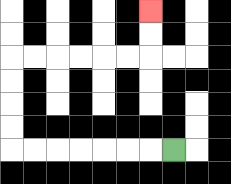{'start': '[7, 6]', 'end': '[6, 0]', 'path_directions': 'L,L,L,L,L,L,L,U,U,U,U,R,R,R,R,R,R,U,U', 'path_coordinates': '[[7, 6], [6, 6], [5, 6], [4, 6], [3, 6], [2, 6], [1, 6], [0, 6], [0, 5], [0, 4], [0, 3], [0, 2], [1, 2], [2, 2], [3, 2], [4, 2], [5, 2], [6, 2], [6, 1], [6, 0]]'}